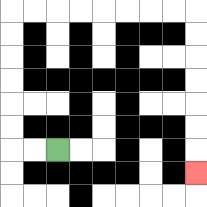{'start': '[2, 6]', 'end': '[8, 7]', 'path_directions': 'L,L,U,U,U,U,U,U,R,R,R,R,R,R,R,R,D,D,D,D,D,D,D', 'path_coordinates': '[[2, 6], [1, 6], [0, 6], [0, 5], [0, 4], [0, 3], [0, 2], [0, 1], [0, 0], [1, 0], [2, 0], [3, 0], [4, 0], [5, 0], [6, 0], [7, 0], [8, 0], [8, 1], [8, 2], [8, 3], [8, 4], [8, 5], [8, 6], [8, 7]]'}